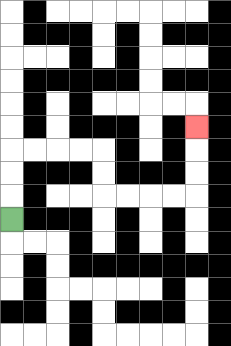{'start': '[0, 9]', 'end': '[8, 5]', 'path_directions': 'U,U,U,R,R,R,R,D,D,R,R,R,R,U,U,U', 'path_coordinates': '[[0, 9], [0, 8], [0, 7], [0, 6], [1, 6], [2, 6], [3, 6], [4, 6], [4, 7], [4, 8], [5, 8], [6, 8], [7, 8], [8, 8], [8, 7], [8, 6], [8, 5]]'}